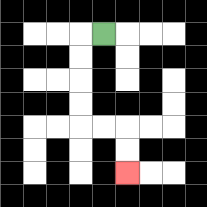{'start': '[4, 1]', 'end': '[5, 7]', 'path_directions': 'L,D,D,D,D,R,R,D,D', 'path_coordinates': '[[4, 1], [3, 1], [3, 2], [3, 3], [3, 4], [3, 5], [4, 5], [5, 5], [5, 6], [5, 7]]'}